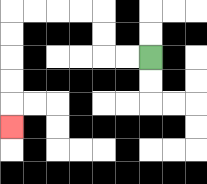{'start': '[6, 2]', 'end': '[0, 5]', 'path_directions': 'L,L,U,U,L,L,L,L,D,D,D,D,D', 'path_coordinates': '[[6, 2], [5, 2], [4, 2], [4, 1], [4, 0], [3, 0], [2, 0], [1, 0], [0, 0], [0, 1], [0, 2], [0, 3], [0, 4], [0, 5]]'}